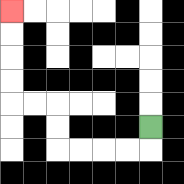{'start': '[6, 5]', 'end': '[0, 0]', 'path_directions': 'D,L,L,L,L,U,U,L,L,U,U,U,U', 'path_coordinates': '[[6, 5], [6, 6], [5, 6], [4, 6], [3, 6], [2, 6], [2, 5], [2, 4], [1, 4], [0, 4], [0, 3], [0, 2], [0, 1], [0, 0]]'}